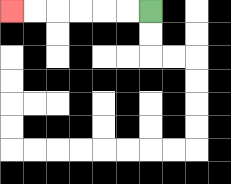{'start': '[6, 0]', 'end': '[0, 0]', 'path_directions': 'L,L,L,L,L,L', 'path_coordinates': '[[6, 0], [5, 0], [4, 0], [3, 0], [2, 0], [1, 0], [0, 0]]'}